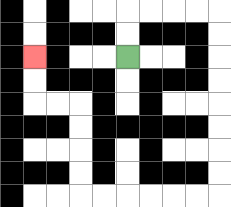{'start': '[5, 2]', 'end': '[1, 2]', 'path_directions': 'U,U,R,R,R,R,D,D,D,D,D,D,D,D,L,L,L,L,L,L,U,U,U,U,L,L,U,U', 'path_coordinates': '[[5, 2], [5, 1], [5, 0], [6, 0], [7, 0], [8, 0], [9, 0], [9, 1], [9, 2], [9, 3], [9, 4], [9, 5], [9, 6], [9, 7], [9, 8], [8, 8], [7, 8], [6, 8], [5, 8], [4, 8], [3, 8], [3, 7], [3, 6], [3, 5], [3, 4], [2, 4], [1, 4], [1, 3], [1, 2]]'}